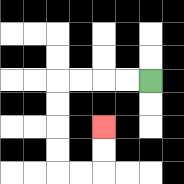{'start': '[6, 3]', 'end': '[4, 5]', 'path_directions': 'L,L,L,L,D,D,D,D,R,R,U,U', 'path_coordinates': '[[6, 3], [5, 3], [4, 3], [3, 3], [2, 3], [2, 4], [2, 5], [2, 6], [2, 7], [3, 7], [4, 7], [4, 6], [4, 5]]'}